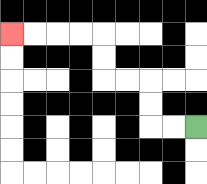{'start': '[8, 5]', 'end': '[0, 1]', 'path_directions': 'L,L,U,U,L,L,U,U,L,L,L,L', 'path_coordinates': '[[8, 5], [7, 5], [6, 5], [6, 4], [6, 3], [5, 3], [4, 3], [4, 2], [4, 1], [3, 1], [2, 1], [1, 1], [0, 1]]'}